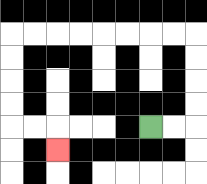{'start': '[6, 5]', 'end': '[2, 6]', 'path_directions': 'R,R,U,U,U,U,L,L,L,L,L,L,L,L,D,D,D,D,R,R,D', 'path_coordinates': '[[6, 5], [7, 5], [8, 5], [8, 4], [8, 3], [8, 2], [8, 1], [7, 1], [6, 1], [5, 1], [4, 1], [3, 1], [2, 1], [1, 1], [0, 1], [0, 2], [0, 3], [0, 4], [0, 5], [1, 5], [2, 5], [2, 6]]'}